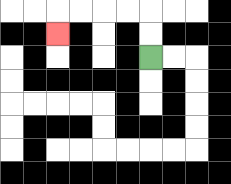{'start': '[6, 2]', 'end': '[2, 1]', 'path_directions': 'U,U,L,L,L,L,D', 'path_coordinates': '[[6, 2], [6, 1], [6, 0], [5, 0], [4, 0], [3, 0], [2, 0], [2, 1]]'}